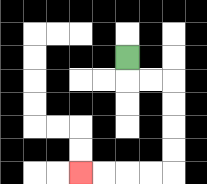{'start': '[5, 2]', 'end': '[3, 7]', 'path_directions': 'D,R,R,D,D,D,D,L,L,L,L', 'path_coordinates': '[[5, 2], [5, 3], [6, 3], [7, 3], [7, 4], [7, 5], [7, 6], [7, 7], [6, 7], [5, 7], [4, 7], [3, 7]]'}